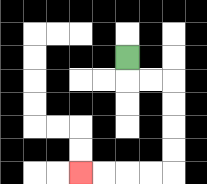{'start': '[5, 2]', 'end': '[3, 7]', 'path_directions': 'D,R,R,D,D,D,D,L,L,L,L', 'path_coordinates': '[[5, 2], [5, 3], [6, 3], [7, 3], [7, 4], [7, 5], [7, 6], [7, 7], [6, 7], [5, 7], [4, 7], [3, 7]]'}